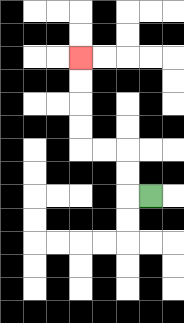{'start': '[6, 8]', 'end': '[3, 2]', 'path_directions': 'L,U,U,L,L,U,U,U,U', 'path_coordinates': '[[6, 8], [5, 8], [5, 7], [5, 6], [4, 6], [3, 6], [3, 5], [3, 4], [3, 3], [3, 2]]'}